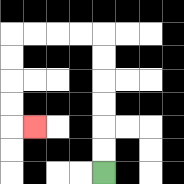{'start': '[4, 7]', 'end': '[1, 5]', 'path_directions': 'U,U,U,U,U,U,L,L,L,L,D,D,D,D,R', 'path_coordinates': '[[4, 7], [4, 6], [4, 5], [4, 4], [4, 3], [4, 2], [4, 1], [3, 1], [2, 1], [1, 1], [0, 1], [0, 2], [0, 3], [0, 4], [0, 5], [1, 5]]'}